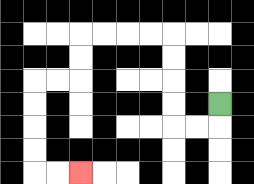{'start': '[9, 4]', 'end': '[3, 7]', 'path_directions': 'D,L,L,U,U,U,U,L,L,L,L,D,D,L,L,D,D,D,D,R,R', 'path_coordinates': '[[9, 4], [9, 5], [8, 5], [7, 5], [7, 4], [7, 3], [7, 2], [7, 1], [6, 1], [5, 1], [4, 1], [3, 1], [3, 2], [3, 3], [2, 3], [1, 3], [1, 4], [1, 5], [1, 6], [1, 7], [2, 7], [3, 7]]'}